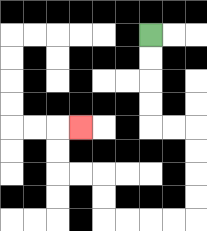{'start': '[6, 1]', 'end': '[3, 5]', 'path_directions': 'D,D,D,D,R,R,D,D,D,D,L,L,L,L,U,U,L,L,U,U,R', 'path_coordinates': '[[6, 1], [6, 2], [6, 3], [6, 4], [6, 5], [7, 5], [8, 5], [8, 6], [8, 7], [8, 8], [8, 9], [7, 9], [6, 9], [5, 9], [4, 9], [4, 8], [4, 7], [3, 7], [2, 7], [2, 6], [2, 5], [3, 5]]'}